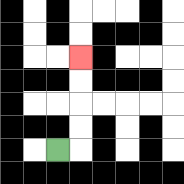{'start': '[2, 6]', 'end': '[3, 2]', 'path_directions': 'R,U,U,U,U', 'path_coordinates': '[[2, 6], [3, 6], [3, 5], [3, 4], [3, 3], [3, 2]]'}